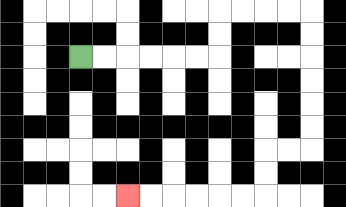{'start': '[3, 2]', 'end': '[5, 8]', 'path_directions': 'R,R,R,R,R,R,U,U,R,R,R,R,D,D,D,D,D,D,L,L,D,D,L,L,L,L,L,L', 'path_coordinates': '[[3, 2], [4, 2], [5, 2], [6, 2], [7, 2], [8, 2], [9, 2], [9, 1], [9, 0], [10, 0], [11, 0], [12, 0], [13, 0], [13, 1], [13, 2], [13, 3], [13, 4], [13, 5], [13, 6], [12, 6], [11, 6], [11, 7], [11, 8], [10, 8], [9, 8], [8, 8], [7, 8], [6, 8], [5, 8]]'}